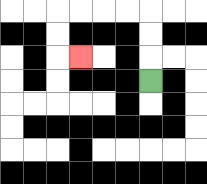{'start': '[6, 3]', 'end': '[3, 2]', 'path_directions': 'U,U,U,L,L,L,L,D,D,R', 'path_coordinates': '[[6, 3], [6, 2], [6, 1], [6, 0], [5, 0], [4, 0], [3, 0], [2, 0], [2, 1], [2, 2], [3, 2]]'}